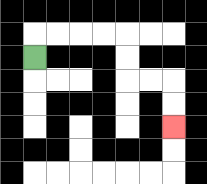{'start': '[1, 2]', 'end': '[7, 5]', 'path_directions': 'U,R,R,R,R,D,D,R,R,D,D', 'path_coordinates': '[[1, 2], [1, 1], [2, 1], [3, 1], [4, 1], [5, 1], [5, 2], [5, 3], [6, 3], [7, 3], [7, 4], [7, 5]]'}